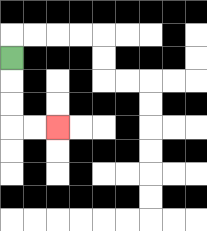{'start': '[0, 2]', 'end': '[2, 5]', 'path_directions': 'D,D,D,R,R', 'path_coordinates': '[[0, 2], [0, 3], [0, 4], [0, 5], [1, 5], [2, 5]]'}